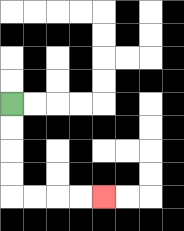{'start': '[0, 4]', 'end': '[4, 8]', 'path_directions': 'D,D,D,D,R,R,R,R', 'path_coordinates': '[[0, 4], [0, 5], [0, 6], [0, 7], [0, 8], [1, 8], [2, 8], [3, 8], [4, 8]]'}